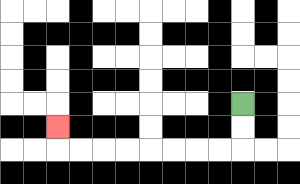{'start': '[10, 4]', 'end': '[2, 5]', 'path_directions': 'D,D,L,L,L,L,L,L,L,L,U', 'path_coordinates': '[[10, 4], [10, 5], [10, 6], [9, 6], [8, 6], [7, 6], [6, 6], [5, 6], [4, 6], [3, 6], [2, 6], [2, 5]]'}